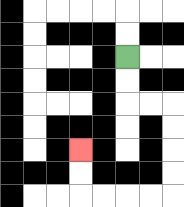{'start': '[5, 2]', 'end': '[3, 6]', 'path_directions': 'D,D,R,R,D,D,D,D,L,L,L,L,U,U', 'path_coordinates': '[[5, 2], [5, 3], [5, 4], [6, 4], [7, 4], [7, 5], [7, 6], [7, 7], [7, 8], [6, 8], [5, 8], [4, 8], [3, 8], [3, 7], [3, 6]]'}